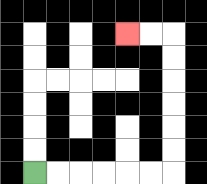{'start': '[1, 7]', 'end': '[5, 1]', 'path_directions': 'R,R,R,R,R,R,U,U,U,U,U,U,L,L', 'path_coordinates': '[[1, 7], [2, 7], [3, 7], [4, 7], [5, 7], [6, 7], [7, 7], [7, 6], [7, 5], [7, 4], [7, 3], [7, 2], [7, 1], [6, 1], [5, 1]]'}